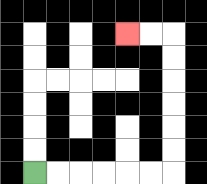{'start': '[1, 7]', 'end': '[5, 1]', 'path_directions': 'R,R,R,R,R,R,U,U,U,U,U,U,L,L', 'path_coordinates': '[[1, 7], [2, 7], [3, 7], [4, 7], [5, 7], [6, 7], [7, 7], [7, 6], [7, 5], [7, 4], [7, 3], [7, 2], [7, 1], [6, 1], [5, 1]]'}